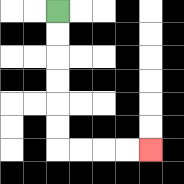{'start': '[2, 0]', 'end': '[6, 6]', 'path_directions': 'D,D,D,D,D,D,R,R,R,R', 'path_coordinates': '[[2, 0], [2, 1], [2, 2], [2, 3], [2, 4], [2, 5], [2, 6], [3, 6], [4, 6], [5, 6], [6, 6]]'}